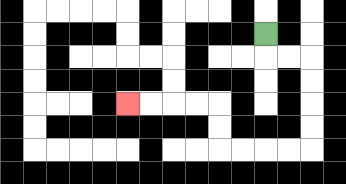{'start': '[11, 1]', 'end': '[5, 4]', 'path_directions': 'D,R,R,D,D,D,D,L,L,L,L,U,U,L,L,L,L', 'path_coordinates': '[[11, 1], [11, 2], [12, 2], [13, 2], [13, 3], [13, 4], [13, 5], [13, 6], [12, 6], [11, 6], [10, 6], [9, 6], [9, 5], [9, 4], [8, 4], [7, 4], [6, 4], [5, 4]]'}